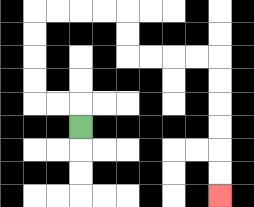{'start': '[3, 5]', 'end': '[9, 8]', 'path_directions': 'U,L,L,U,U,U,U,R,R,R,R,D,D,R,R,R,R,D,D,D,D,D,D', 'path_coordinates': '[[3, 5], [3, 4], [2, 4], [1, 4], [1, 3], [1, 2], [1, 1], [1, 0], [2, 0], [3, 0], [4, 0], [5, 0], [5, 1], [5, 2], [6, 2], [7, 2], [8, 2], [9, 2], [9, 3], [9, 4], [9, 5], [9, 6], [9, 7], [9, 8]]'}